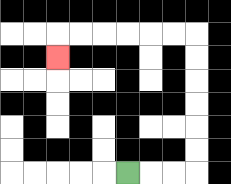{'start': '[5, 7]', 'end': '[2, 2]', 'path_directions': 'R,R,R,U,U,U,U,U,U,L,L,L,L,L,L,D', 'path_coordinates': '[[5, 7], [6, 7], [7, 7], [8, 7], [8, 6], [8, 5], [8, 4], [8, 3], [8, 2], [8, 1], [7, 1], [6, 1], [5, 1], [4, 1], [3, 1], [2, 1], [2, 2]]'}